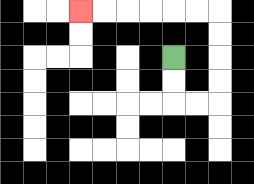{'start': '[7, 2]', 'end': '[3, 0]', 'path_directions': 'D,D,R,R,U,U,U,U,L,L,L,L,L,L', 'path_coordinates': '[[7, 2], [7, 3], [7, 4], [8, 4], [9, 4], [9, 3], [9, 2], [9, 1], [9, 0], [8, 0], [7, 0], [6, 0], [5, 0], [4, 0], [3, 0]]'}